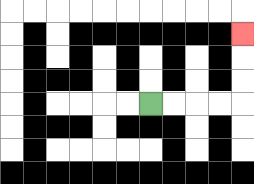{'start': '[6, 4]', 'end': '[10, 1]', 'path_directions': 'R,R,R,R,U,U,U', 'path_coordinates': '[[6, 4], [7, 4], [8, 4], [9, 4], [10, 4], [10, 3], [10, 2], [10, 1]]'}